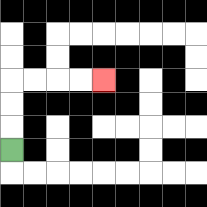{'start': '[0, 6]', 'end': '[4, 3]', 'path_directions': 'U,U,U,R,R,R,R', 'path_coordinates': '[[0, 6], [0, 5], [0, 4], [0, 3], [1, 3], [2, 3], [3, 3], [4, 3]]'}